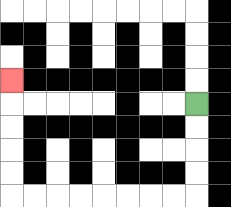{'start': '[8, 4]', 'end': '[0, 3]', 'path_directions': 'D,D,D,D,L,L,L,L,L,L,L,L,U,U,U,U,U', 'path_coordinates': '[[8, 4], [8, 5], [8, 6], [8, 7], [8, 8], [7, 8], [6, 8], [5, 8], [4, 8], [3, 8], [2, 8], [1, 8], [0, 8], [0, 7], [0, 6], [0, 5], [0, 4], [0, 3]]'}